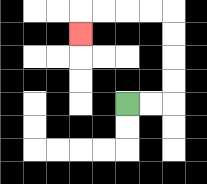{'start': '[5, 4]', 'end': '[3, 1]', 'path_directions': 'R,R,U,U,U,U,L,L,L,L,D', 'path_coordinates': '[[5, 4], [6, 4], [7, 4], [7, 3], [7, 2], [7, 1], [7, 0], [6, 0], [5, 0], [4, 0], [3, 0], [3, 1]]'}